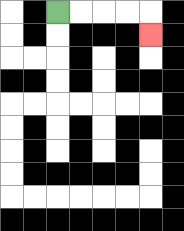{'start': '[2, 0]', 'end': '[6, 1]', 'path_directions': 'R,R,R,R,D', 'path_coordinates': '[[2, 0], [3, 0], [4, 0], [5, 0], [6, 0], [6, 1]]'}